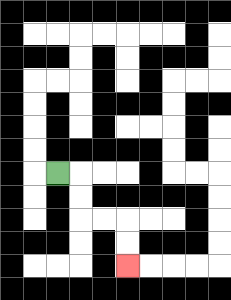{'start': '[2, 7]', 'end': '[5, 11]', 'path_directions': 'R,D,D,R,R,D,D', 'path_coordinates': '[[2, 7], [3, 7], [3, 8], [3, 9], [4, 9], [5, 9], [5, 10], [5, 11]]'}